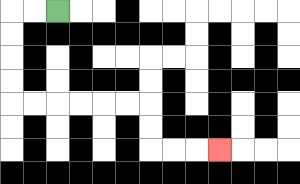{'start': '[2, 0]', 'end': '[9, 6]', 'path_directions': 'L,L,D,D,D,D,R,R,R,R,R,R,D,D,R,R,R', 'path_coordinates': '[[2, 0], [1, 0], [0, 0], [0, 1], [0, 2], [0, 3], [0, 4], [1, 4], [2, 4], [3, 4], [4, 4], [5, 4], [6, 4], [6, 5], [6, 6], [7, 6], [8, 6], [9, 6]]'}